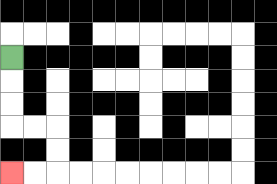{'start': '[0, 2]', 'end': '[0, 7]', 'path_directions': 'D,D,D,R,R,D,D,L,L', 'path_coordinates': '[[0, 2], [0, 3], [0, 4], [0, 5], [1, 5], [2, 5], [2, 6], [2, 7], [1, 7], [0, 7]]'}